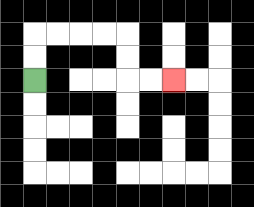{'start': '[1, 3]', 'end': '[7, 3]', 'path_directions': 'U,U,R,R,R,R,D,D,R,R', 'path_coordinates': '[[1, 3], [1, 2], [1, 1], [2, 1], [3, 1], [4, 1], [5, 1], [5, 2], [5, 3], [6, 3], [7, 3]]'}